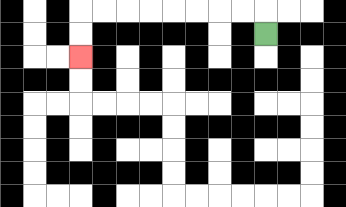{'start': '[11, 1]', 'end': '[3, 2]', 'path_directions': 'U,L,L,L,L,L,L,L,L,D,D', 'path_coordinates': '[[11, 1], [11, 0], [10, 0], [9, 0], [8, 0], [7, 0], [6, 0], [5, 0], [4, 0], [3, 0], [3, 1], [3, 2]]'}